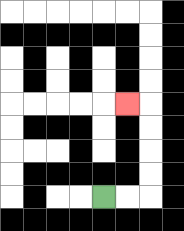{'start': '[4, 8]', 'end': '[5, 4]', 'path_directions': 'R,R,U,U,U,U,L', 'path_coordinates': '[[4, 8], [5, 8], [6, 8], [6, 7], [6, 6], [6, 5], [6, 4], [5, 4]]'}